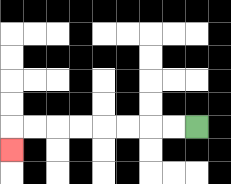{'start': '[8, 5]', 'end': '[0, 6]', 'path_directions': 'L,L,L,L,L,L,L,L,D', 'path_coordinates': '[[8, 5], [7, 5], [6, 5], [5, 5], [4, 5], [3, 5], [2, 5], [1, 5], [0, 5], [0, 6]]'}